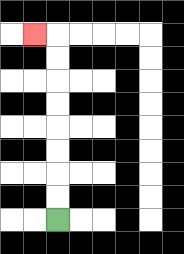{'start': '[2, 9]', 'end': '[1, 1]', 'path_directions': 'U,U,U,U,U,U,U,U,L', 'path_coordinates': '[[2, 9], [2, 8], [2, 7], [2, 6], [2, 5], [2, 4], [2, 3], [2, 2], [2, 1], [1, 1]]'}